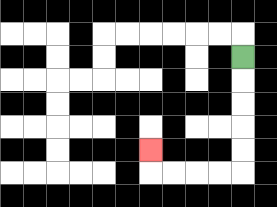{'start': '[10, 2]', 'end': '[6, 6]', 'path_directions': 'D,D,D,D,D,L,L,L,L,U', 'path_coordinates': '[[10, 2], [10, 3], [10, 4], [10, 5], [10, 6], [10, 7], [9, 7], [8, 7], [7, 7], [6, 7], [6, 6]]'}